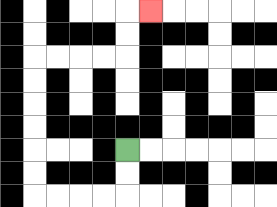{'start': '[5, 6]', 'end': '[6, 0]', 'path_directions': 'D,D,L,L,L,L,U,U,U,U,U,U,R,R,R,R,U,U,R', 'path_coordinates': '[[5, 6], [5, 7], [5, 8], [4, 8], [3, 8], [2, 8], [1, 8], [1, 7], [1, 6], [1, 5], [1, 4], [1, 3], [1, 2], [2, 2], [3, 2], [4, 2], [5, 2], [5, 1], [5, 0], [6, 0]]'}